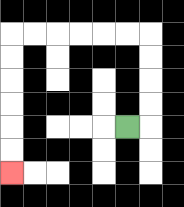{'start': '[5, 5]', 'end': '[0, 7]', 'path_directions': 'R,U,U,U,U,L,L,L,L,L,L,D,D,D,D,D,D', 'path_coordinates': '[[5, 5], [6, 5], [6, 4], [6, 3], [6, 2], [6, 1], [5, 1], [4, 1], [3, 1], [2, 1], [1, 1], [0, 1], [0, 2], [0, 3], [0, 4], [0, 5], [0, 6], [0, 7]]'}